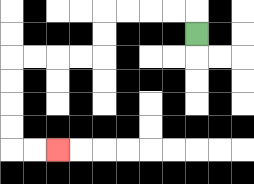{'start': '[8, 1]', 'end': '[2, 6]', 'path_directions': 'U,L,L,L,L,D,D,L,L,L,L,D,D,D,D,R,R', 'path_coordinates': '[[8, 1], [8, 0], [7, 0], [6, 0], [5, 0], [4, 0], [4, 1], [4, 2], [3, 2], [2, 2], [1, 2], [0, 2], [0, 3], [0, 4], [0, 5], [0, 6], [1, 6], [2, 6]]'}